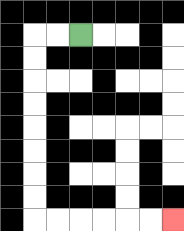{'start': '[3, 1]', 'end': '[7, 9]', 'path_directions': 'L,L,D,D,D,D,D,D,D,D,R,R,R,R,R,R', 'path_coordinates': '[[3, 1], [2, 1], [1, 1], [1, 2], [1, 3], [1, 4], [1, 5], [1, 6], [1, 7], [1, 8], [1, 9], [2, 9], [3, 9], [4, 9], [5, 9], [6, 9], [7, 9]]'}